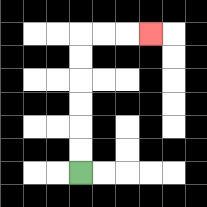{'start': '[3, 7]', 'end': '[6, 1]', 'path_directions': 'U,U,U,U,U,U,R,R,R', 'path_coordinates': '[[3, 7], [3, 6], [3, 5], [3, 4], [3, 3], [3, 2], [3, 1], [4, 1], [5, 1], [6, 1]]'}